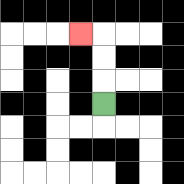{'start': '[4, 4]', 'end': '[3, 1]', 'path_directions': 'U,U,U,L', 'path_coordinates': '[[4, 4], [4, 3], [4, 2], [4, 1], [3, 1]]'}